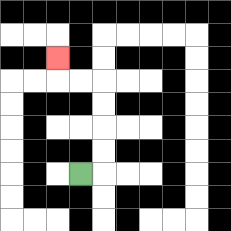{'start': '[3, 7]', 'end': '[2, 2]', 'path_directions': 'R,U,U,U,U,L,L,U', 'path_coordinates': '[[3, 7], [4, 7], [4, 6], [4, 5], [4, 4], [4, 3], [3, 3], [2, 3], [2, 2]]'}